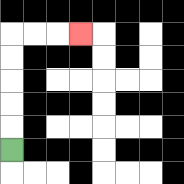{'start': '[0, 6]', 'end': '[3, 1]', 'path_directions': 'U,U,U,U,U,R,R,R', 'path_coordinates': '[[0, 6], [0, 5], [0, 4], [0, 3], [0, 2], [0, 1], [1, 1], [2, 1], [3, 1]]'}